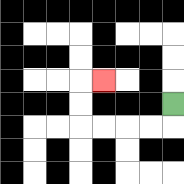{'start': '[7, 4]', 'end': '[4, 3]', 'path_directions': 'D,L,L,L,L,U,U,R', 'path_coordinates': '[[7, 4], [7, 5], [6, 5], [5, 5], [4, 5], [3, 5], [3, 4], [3, 3], [4, 3]]'}